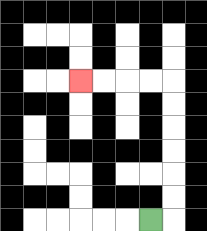{'start': '[6, 9]', 'end': '[3, 3]', 'path_directions': 'R,U,U,U,U,U,U,L,L,L,L', 'path_coordinates': '[[6, 9], [7, 9], [7, 8], [7, 7], [7, 6], [7, 5], [7, 4], [7, 3], [6, 3], [5, 3], [4, 3], [3, 3]]'}